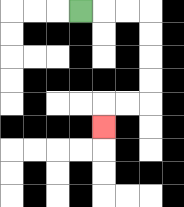{'start': '[3, 0]', 'end': '[4, 5]', 'path_directions': 'R,R,R,D,D,D,D,L,L,D', 'path_coordinates': '[[3, 0], [4, 0], [5, 0], [6, 0], [6, 1], [6, 2], [6, 3], [6, 4], [5, 4], [4, 4], [4, 5]]'}